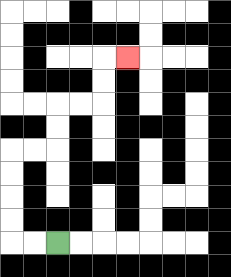{'start': '[2, 10]', 'end': '[5, 2]', 'path_directions': 'L,L,U,U,U,U,R,R,U,U,R,R,U,U,R', 'path_coordinates': '[[2, 10], [1, 10], [0, 10], [0, 9], [0, 8], [0, 7], [0, 6], [1, 6], [2, 6], [2, 5], [2, 4], [3, 4], [4, 4], [4, 3], [4, 2], [5, 2]]'}